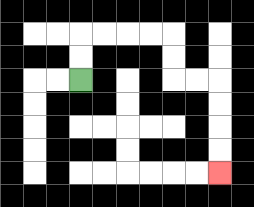{'start': '[3, 3]', 'end': '[9, 7]', 'path_directions': 'U,U,R,R,R,R,D,D,R,R,D,D,D,D', 'path_coordinates': '[[3, 3], [3, 2], [3, 1], [4, 1], [5, 1], [6, 1], [7, 1], [7, 2], [7, 3], [8, 3], [9, 3], [9, 4], [9, 5], [9, 6], [9, 7]]'}